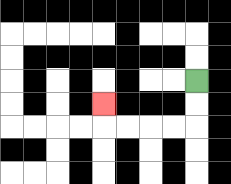{'start': '[8, 3]', 'end': '[4, 4]', 'path_directions': 'D,D,L,L,L,L,U', 'path_coordinates': '[[8, 3], [8, 4], [8, 5], [7, 5], [6, 5], [5, 5], [4, 5], [4, 4]]'}